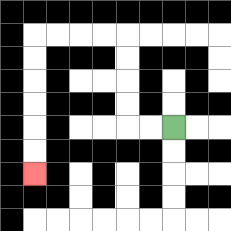{'start': '[7, 5]', 'end': '[1, 7]', 'path_directions': 'L,L,U,U,U,U,L,L,L,L,D,D,D,D,D,D', 'path_coordinates': '[[7, 5], [6, 5], [5, 5], [5, 4], [5, 3], [5, 2], [5, 1], [4, 1], [3, 1], [2, 1], [1, 1], [1, 2], [1, 3], [1, 4], [1, 5], [1, 6], [1, 7]]'}